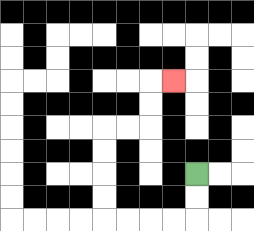{'start': '[8, 7]', 'end': '[7, 3]', 'path_directions': 'D,D,L,L,L,L,U,U,U,U,R,R,U,U,R', 'path_coordinates': '[[8, 7], [8, 8], [8, 9], [7, 9], [6, 9], [5, 9], [4, 9], [4, 8], [4, 7], [4, 6], [4, 5], [5, 5], [6, 5], [6, 4], [6, 3], [7, 3]]'}